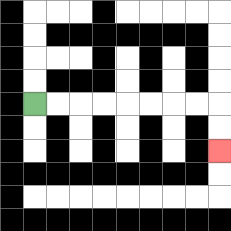{'start': '[1, 4]', 'end': '[9, 6]', 'path_directions': 'R,R,R,R,R,R,R,R,D,D', 'path_coordinates': '[[1, 4], [2, 4], [3, 4], [4, 4], [5, 4], [6, 4], [7, 4], [8, 4], [9, 4], [9, 5], [9, 6]]'}